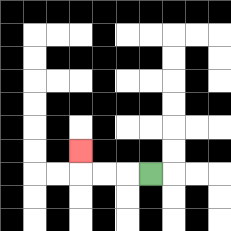{'start': '[6, 7]', 'end': '[3, 6]', 'path_directions': 'L,L,L,U', 'path_coordinates': '[[6, 7], [5, 7], [4, 7], [3, 7], [3, 6]]'}